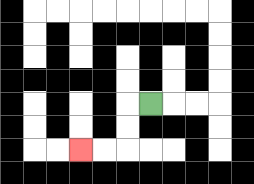{'start': '[6, 4]', 'end': '[3, 6]', 'path_directions': 'L,D,D,L,L', 'path_coordinates': '[[6, 4], [5, 4], [5, 5], [5, 6], [4, 6], [3, 6]]'}